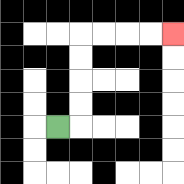{'start': '[2, 5]', 'end': '[7, 1]', 'path_directions': 'R,U,U,U,U,R,R,R,R', 'path_coordinates': '[[2, 5], [3, 5], [3, 4], [3, 3], [3, 2], [3, 1], [4, 1], [5, 1], [6, 1], [7, 1]]'}